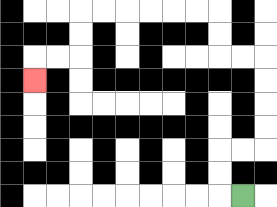{'start': '[10, 8]', 'end': '[1, 3]', 'path_directions': 'L,U,U,R,R,U,U,U,U,L,L,U,U,L,L,L,L,L,L,D,D,L,L,D', 'path_coordinates': '[[10, 8], [9, 8], [9, 7], [9, 6], [10, 6], [11, 6], [11, 5], [11, 4], [11, 3], [11, 2], [10, 2], [9, 2], [9, 1], [9, 0], [8, 0], [7, 0], [6, 0], [5, 0], [4, 0], [3, 0], [3, 1], [3, 2], [2, 2], [1, 2], [1, 3]]'}